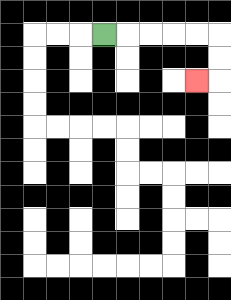{'start': '[4, 1]', 'end': '[8, 3]', 'path_directions': 'R,R,R,R,R,D,D,L', 'path_coordinates': '[[4, 1], [5, 1], [6, 1], [7, 1], [8, 1], [9, 1], [9, 2], [9, 3], [8, 3]]'}